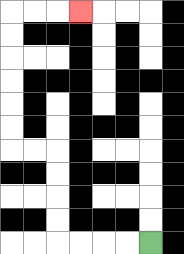{'start': '[6, 10]', 'end': '[3, 0]', 'path_directions': 'L,L,L,L,U,U,U,U,L,L,U,U,U,U,U,U,R,R,R', 'path_coordinates': '[[6, 10], [5, 10], [4, 10], [3, 10], [2, 10], [2, 9], [2, 8], [2, 7], [2, 6], [1, 6], [0, 6], [0, 5], [0, 4], [0, 3], [0, 2], [0, 1], [0, 0], [1, 0], [2, 0], [3, 0]]'}